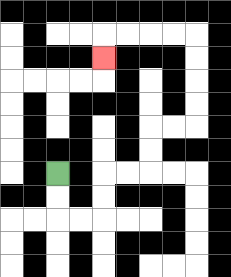{'start': '[2, 7]', 'end': '[4, 2]', 'path_directions': 'D,D,R,R,U,U,R,R,U,U,R,R,U,U,U,U,L,L,L,L,D', 'path_coordinates': '[[2, 7], [2, 8], [2, 9], [3, 9], [4, 9], [4, 8], [4, 7], [5, 7], [6, 7], [6, 6], [6, 5], [7, 5], [8, 5], [8, 4], [8, 3], [8, 2], [8, 1], [7, 1], [6, 1], [5, 1], [4, 1], [4, 2]]'}